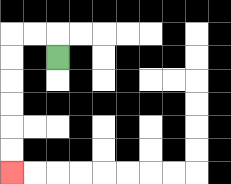{'start': '[2, 2]', 'end': '[0, 7]', 'path_directions': 'U,L,L,D,D,D,D,D,D', 'path_coordinates': '[[2, 2], [2, 1], [1, 1], [0, 1], [0, 2], [0, 3], [0, 4], [0, 5], [0, 6], [0, 7]]'}